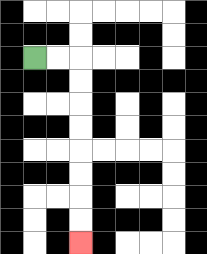{'start': '[1, 2]', 'end': '[3, 10]', 'path_directions': 'R,R,D,D,D,D,D,D,D,D', 'path_coordinates': '[[1, 2], [2, 2], [3, 2], [3, 3], [3, 4], [3, 5], [3, 6], [3, 7], [3, 8], [3, 9], [3, 10]]'}